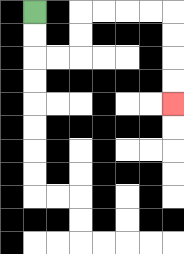{'start': '[1, 0]', 'end': '[7, 4]', 'path_directions': 'D,D,R,R,U,U,R,R,R,R,D,D,D,D', 'path_coordinates': '[[1, 0], [1, 1], [1, 2], [2, 2], [3, 2], [3, 1], [3, 0], [4, 0], [5, 0], [6, 0], [7, 0], [7, 1], [7, 2], [7, 3], [7, 4]]'}